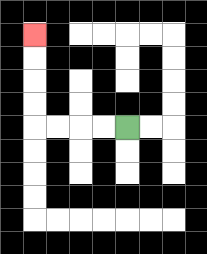{'start': '[5, 5]', 'end': '[1, 1]', 'path_directions': 'L,L,L,L,U,U,U,U', 'path_coordinates': '[[5, 5], [4, 5], [3, 5], [2, 5], [1, 5], [1, 4], [1, 3], [1, 2], [1, 1]]'}